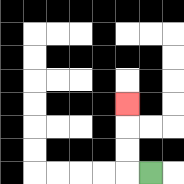{'start': '[6, 7]', 'end': '[5, 4]', 'path_directions': 'L,U,U,U', 'path_coordinates': '[[6, 7], [5, 7], [5, 6], [5, 5], [5, 4]]'}